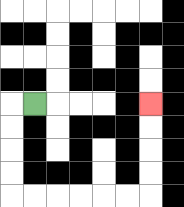{'start': '[1, 4]', 'end': '[6, 4]', 'path_directions': 'L,D,D,D,D,R,R,R,R,R,R,U,U,U,U', 'path_coordinates': '[[1, 4], [0, 4], [0, 5], [0, 6], [0, 7], [0, 8], [1, 8], [2, 8], [3, 8], [4, 8], [5, 8], [6, 8], [6, 7], [6, 6], [6, 5], [6, 4]]'}